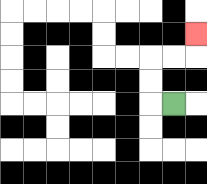{'start': '[7, 4]', 'end': '[8, 1]', 'path_directions': 'L,U,U,R,R,U', 'path_coordinates': '[[7, 4], [6, 4], [6, 3], [6, 2], [7, 2], [8, 2], [8, 1]]'}